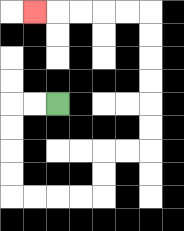{'start': '[2, 4]', 'end': '[1, 0]', 'path_directions': 'L,L,D,D,D,D,R,R,R,R,U,U,R,R,U,U,U,U,U,U,L,L,L,L,L', 'path_coordinates': '[[2, 4], [1, 4], [0, 4], [0, 5], [0, 6], [0, 7], [0, 8], [1, 8], [2, 8], [3, 8], [4, 8], [4, 7], [4, 6], [5, 6], [6, 6], [6, 5], [6, 4], [6, 3], [6, 2], [6, 1], [6, 0], [5, 0], [4, 0], [3, 0], [2, 0], [1, 0]]'}